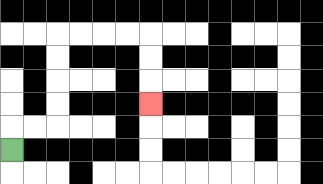{'start': '[0, 6]', 'end': '[6, 4]', 'path_directions': 'U,R,R,U,U,U,U,R,R,R,R,D,D,D', 'path_coordinates': '[[0, 6], [0, 5], [1, 5], [2, 5], [2, 4], [2, 3], [2, 2], [2, 1], [3, 1], [4, 1], [5, 1], [6, 1], [6, 2], [6, 3], [6, 4]]'}